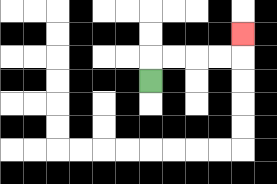{'start': '[6, 3]', 'end': '[10, 1]', 'path_directions': 'U,R,R,R,R,U', 'path_coordinates': '[[6, 3], [6, 2], [7, 2], [8, 2], [9, 2], [10, 2], [10, 1]]'}